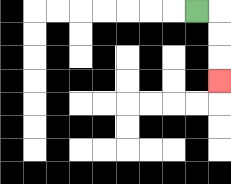{'start': '[8, 0]', 'end': '[9, 3]', 'path_directions': 'R,D,D,D', 'path_coordinates': '[[8, 0], [9, 0], [9, 1], [9, 2], [9, 3]]'}